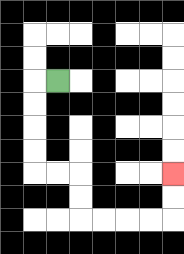{'start': '[2, 3]', 'end': '[7, 7]', 'path_directions': 'L,D,D,D,D,R,R,D,D,R,R,R,R,U,U', 'path_coordinates': '[[2, 3], [1, 3], [1, 4], [1, 5], [1, 6], [1, 7], [2, 7], [3, 7], [3, 8], [3, 9], [4, 9], [5, 9], [6, 9], [7, 9], [7, 8], [7, 7]]'}